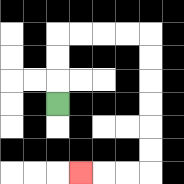{'start': '[2, 4]', 'end': '[3, 7]', 'path_directions': 'U,U,U,R,R,R,R,D,D,D,D,D,D,L,L,L', 'path_coordinates': '[[2, 4], [2, 3], [2, 2], [2, 1], [3, 1], [4, 1], [5, 1], [6, 1], [6, 2], [6, 3], [6, 4], [6, 5], [6, 6], [6, 7], [5, 7], [4, 7], [3, 7]]'}